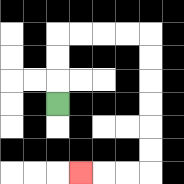{'start': '[2, 4]', 'end': '[3, 7]', 'path_directions': 'U,U,U,R,R,R,R,D,D,D,D,D,D,L,L,L', 'path_coordinates': '[[2, 4], [2, 3], [2, 2], [2, 1], [3, 1], [4, 1], [5, 1], [6, 1], [6, 2], [6, 3], [6, 4], [6, 5], [6, 6], [6, 7], [5, 7], [4, 7], [3, 7]]'}